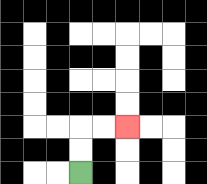{'start': '[3, 7]', 'end': '[5, 5]', 'path_directions': 'U,U,R,R', 'path_coordinates': '[[3, 7], [3, 6], [3, 5], [4, 5], [5, 5]]'}